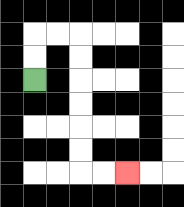{'start': '[1, 3]', 'end': '[5, 7]', 'path_directions': 'U,U,R,R,D,D,D,D,D,D,R,R', 'path_coordinates': '[[1, 3], [1, 2], [1, 1], [2, 1], [3, 1], [3, 2], [3, 3], [3, 4], [3, 5], [3, 6], [3, 7], [4, 7], [5, 7]]'}